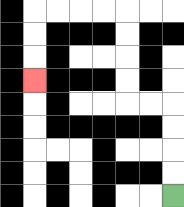{'start': '[7, 8]', 'end': '[1, 3]', 'path_directions': 'U,U,U,U,L,L,U,U,U,U,L,L,L,L,D,D,D', 'path_coordinates': '[[7, 8], [7, 7], [7, 6], [7, 5], [7, 4], [6, 4], [5, 4], [5, 3], [5, 2], [5, 1], [5, 0], [4, 0], [3, 0], [2, 0], [1, 0], [1, 1], [1, 2], [1, 3]]'}